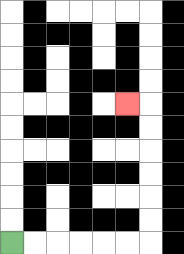{'start': '[0, 10]', 'end': '[5, 4]', 'path_directions': 'R,R,R,R,R,R,U,U,U,U,U,U,L', 'path_coordinates': '[[0, 10], [1, 10], [2, 10], [3, 10], [4, 10], [5, 10], [6, 10], [6, 9], [6, 8], [6, 7], [6, 6], [6, 5], [6, 4], [5, 4]]'}